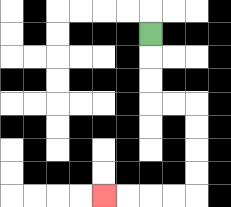{'start': '[6, 1]', 'end': '[4, 8]', 'path_directions': 'D,D,D,R,R,D,D,D,D,L,L,L,L', 'path_coordinates': '[[6, 1], [6, 2], [6, 3], [6, 4], [7, 4], [8, 4], [8, 5], [8, 6], [8, 7], [8, 8], [7, 8], [6, 8], [5, 8], [4, 8]]'}